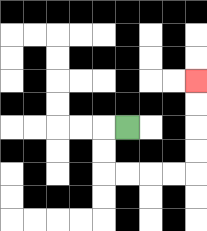{'start': '[5, 5]', 'end': '[8, 3]', 'path_directions': 'L,D,D,R,R,R,R,U,U,U,U', 'path_coordinates': '[[5, 5], [4, 5], [4, 6], [4, 7], [5, 7], [6, 7], [7, 7], [8, 7], [8, 6], [8, 5], [8, 4], [8, 3]]'}